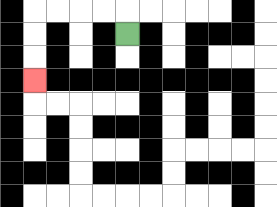{'start': '[5, 1]', 'end': '[1, 3]', 'path_directions': 'U,L,L,L,L,D,D,D', 'path_coordinates': '[[5, 1], [5, 0], [4, 0], [3, 0], [2, 0], [1, 0], [1, 1], [1, 2], [1, 3]]'}